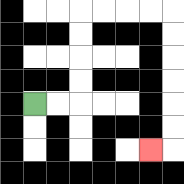{'start': '[1, 4]', 'end': '[6, 6]', 'path_directions': 'R,R,U,U,U,U,R,R,R,R,D,D,D,D,D,D,L', 'path_coordinates': '[[1, 4], [2, 4], [3, 4], [3, 3], [3, 2], [3, 1], [3, 0], [4, 0], [5, 0], [6, 0], [7, 0], [7, 1], [7, 2], [7, 3], [7, 4], [7, 5], [7, 6], [6, 6]]'}